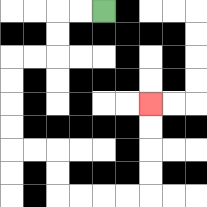{'start': '[4, 0]', 'end': '[6, 4]', 'path_directions': 'L,L,D,D,L,L,D,D,D,D,R,R,D,D,R,R,R,R,U,U,U,U', 'path_coordinates': '[[4, 0], [3, 0], [2, 0], [2, 1], [2, 2], [1, 2], [0, 2], [0, 3], [0, 4], [0, 5], [0, 6], [1, 6], [2, 6], [2, 7], [2, 8], [3, 8], [4, 8], [5, 8], [6, 8], [6, 7], [6, 6], [6, 5], [6, 4]]'}